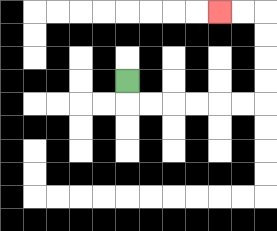{'start': '[5, 3]', 'end': '[9, 0]', 'path_directions': 'D,R,R,R,R,R,R,U,U,U,U,L,L', 'path_coordinates': '[[5, 3], [5, 4], [6, 4], [7, 4], [8, 4], [9, 4], [10, 4], [11, 4], [11, 3], [11, 2], [11, 1], [11, 0], [10, 0], [9, 0]]'}